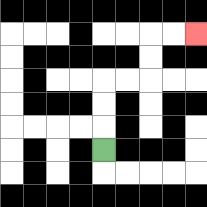{'start': '[4, 6]', 'end': '[8, 1]', 'path_directions': 'U,U,U,R,R,U,U,R,R', 'path_coordinates': '[[4, 6], [4, 5], [4, 4], [4, 3], [5, 3], [6, 3], [6, 2], [6, 1], [7, 1], [8, 1]]'}